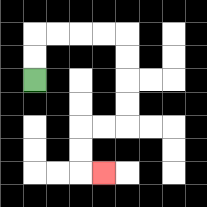{'start': '[1, 3]', 'end': '[4, 7]', 'path_directions': 'U,U,R,R,R,R,D,D,D,D,L,L,D,D,R', 'path_coordinates': '[[1, 3], [1, 2], [1, 1], [2, 1], [3, 1], [4, 1], [5, 1], [5, 2], [5, 3], [5, 4], [5, 5], [4, 5], [3, 5], [3, 6], [3, 7], [4, 7]]'}